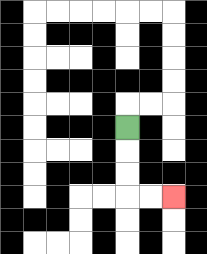{'start': '[5, 5]', 'end': '[7, 8]', 'path_directions': 'D,D,D,R,R', 'path_coordinates': '[[5, 5], [5, 6], [5, 7], [5, 8], [6, 8], [7, 8]]'}